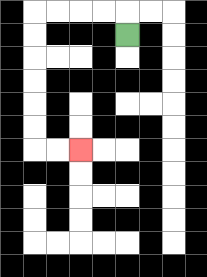{'start': '[5, 1]', 'end': '[3, 6]', 'path_directions': 'U,L,L,L,L,D,D,D,D,D,D,R,R', 'path_coordinates': '[[5, 1], [5, 0], [4, 0], [3, 0], [2, 0], [1, 0], [1, 1], [1, 2], [1, 3], [1, 4], [1, 5], [1, 6], [2, 6], [3, 6]]'}